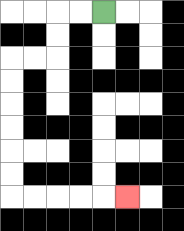{'start': '[4, 0]', 'end': '[5, 8]', 'path_directions': 'L,L,D,D,L,L,D,D,D,D,D,D,R,R,R,R,R', 'path_coordinates': '[[4, 0], [3, 0], [2, 0], [2, 1], [2, 2], [1, 2], [0, 2], [0, 3], [0, 4], [0, 5], [0, 6], [0, 7], [0, 8], [1, 8], [2, 8], [3, 8], [4, 8], [5, 8]]'}